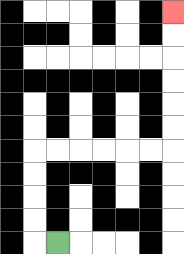{'start': '[2, 10]', 'end': '[7, 0]', 'path_directions': 'L,U,U,U,U,R,R,R,R,R,R,U,U,U,U,U,U', 'path_coordinates': '[[2, 10], [1, 10], [1, 9], [1, 8], [1, 7], [1, 6], [2, 6], [3, 6], [4, 6], [5, 6], [6, 6], [7, 6], [7, 5], [7, 4], [7, 3], [7, 2], [7, 1], [7, 0]]'}